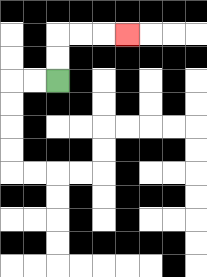{'start': '[2, 3]', 'end': '[5, 1]', 'path_directions': 'U,U,R,R,R', 'path_coordinates': '[[2, 3], [2, 2], [2, 1], [3, 1], [4, 1], [5, 1]]'}